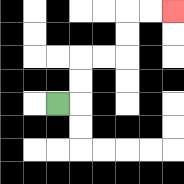{'start': '[2, 4]', 'end': '[7, 0]', 'path_directions': 'R,U,U,R,R,U,U,R,R', 'path_coordinates': '[[2, 4], [3, 4], [3, 3], [3, 2], [4, 2], [5, 2], [5, 1], [5, 0], [6, 0], [7, 0]]'}